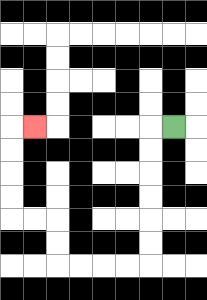{'start': '[7, 5]', 'end': '[1, 5]', 'path_directions': 'L,D,D,D,D,D,D,L,L,L,L,U,U,L,L,U,U,U,U,R', 'path_coordinates': '[[7, 5], [6, 5], [6, 6], [6, 7], [6, 8], [6, 9], [6, 10], [6, 11], [5, 11], [4, 11], [3, 11], [2, 11], [2, 10], [2, 9], [1, 9], [0, 9], [0, 8], [0, 7], [0, 6], [0, 5], [1, 5]]'}